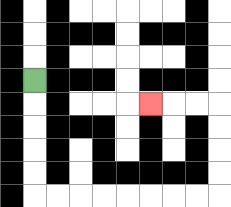{'start': '[1, 3]', 'end': '[6, 4]', 'path_directions': 'D,D,D,D,D,R,R,R,R,R,R,R,R,U,U,U,U,L,L,L', 'path_coordinates': '[[1, 3], [1, 4], [1, 5], [1, 6], [1, 7], [1, 8], [2, 8], [3, 8], [4, 8], [5, 8], [6, 8], [7, 8], [8, 8], [9, 8], [9, 7], [9, 6], [9, 5], [9, 4], [8, 4], [7, 4], [6, 4]]'}